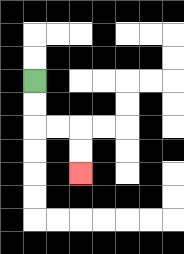{'start': '[1, 3]', 'end': '[3, 7]', 'path_directions': 'D,D,R,R,D,D', 'path_coordinates': '[[1, 3], [1, 4], [1, 5], [2, 5], [3, 5], [3, 6], [3, 7]]'}